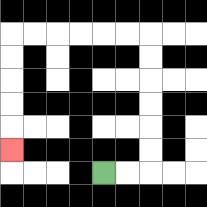{'start': '[4, 7]', 'end': '[0, 6]', 'path_directions': 'R,R,U,U,U,U,U,U,L,L,L,L,L,L,D,D,D,D,D', 'path_coordinates': '[[4, 7], [5, 7], [6, 7], [6, 6], [6, 5], [6, 4], [6, 3], [6, 2], [6, 1], [5, 1], [4, 1], [3, 1], [2, 1], [1, 1], [0, 1], [0, 2], [0, 3], [0, 4], [0, 5], [0, 6]]'}